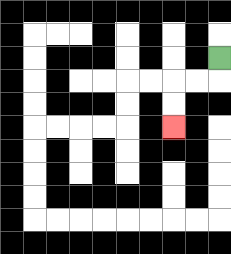{'start': '[9, 2]', 'end': '[7, 5]', 'path_directions': 'D,L,L,D,D', 'path_coordinates': '[[9, 2], [9, 3], [8, 3], [7, 3], [7, 4], [7, 5]]'}